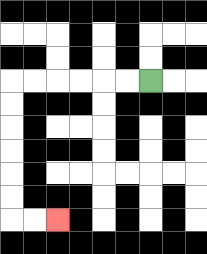{'start': '[6, 3]', 'end': '[2, 9]', 'path_directions': 'L,L,L,L,L,L,D,D,D,D,D,D,R,R', 'path_coordinates': '[[6, 3], [5, 3], [4, 3], [3, 3], [2, 3], [1, 3], [0, 3], [0, 4], [0, 5], [0, 6], [0, 7], [0, 8], [0, 9], [1, 9], [2, 9]]'}